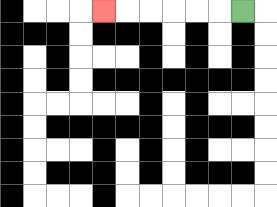{'start': '[10, 0]', 'end': '[4, 0]', 'path_directions': 'L,L,L,L,L,L', 'path_coordinates': '[[10, 0], [9, 0], [8, 0], [7, 0], [6, 0], [5, 0], [4, 0]]'}